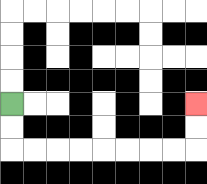{'start': '[0, 4]', 'end': '[8, 4]', 'path_directions': 'D,D,R,R,R,R,R,R,R,R,U,U', 'path_coordinates': '[[0, 4], [0, 5], [0, 6], [1, 6], [2, 6], [3, 6], [4, 6], [5, 6], [6, 6], [7, 6], [8, 6], [8, 5], [8, 4]]'}